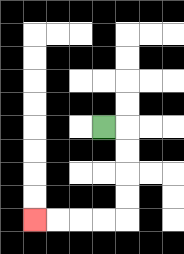{'start': '[4, 5]', 'end': '[1, 9]', 'path_directions': 'R,D,D,D,D,L,L,L,L', 'path_coordinates': '[[4, 5], [5, 5], [5, 6], [5, 7], [5, 8], [5, 9], [4, 9], [3, 9], [2, 9], [1, 9]]'}